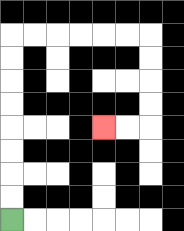{'start': '[0, 9]', 'end': '[4, 5]', 'path_directions': 'U,U,U,U,U,U,U,U,R,R,R,R,R,R,D,D,D,D,L,L', 'path_coordinates': '[[0, 9], [0, 8], [0, 7], [0, 6], [0, 5], [0, 4], [0, 3], [0, 2], [0, 1], [1, 1], [2, 1], [3, 1], [4, 1], [5, 1], [6, 1], [6, 2], [6, 3], [6, 4], [6, 5], [5, 5], [4, 5]]'}